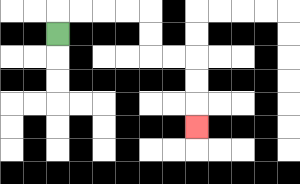{'start': '[2, 1]', 'end': '[8, 5]', 'path_directions': 'U,R,R,R,R,D,D,R,R,D,D,D', 'path_coordinates': '[[2, 1], [2, 0], [3, 0], [4, 0], [5, 0], [6, 0], [6, 1], [6, 2], [7, 2], [8, 2], [8, 3], [8, 4], [8, 5]]'}